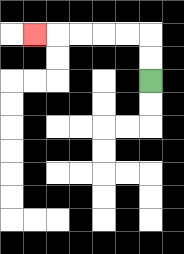{'start': '[6, 3]', 'end': '[1, 1]', 'path_directions': 'U,U,L,L,L,L,L', 'path_coordinates': '[[6, 3], [6, 2], [6, 1], [5, 1], [4, 1], [3, 1], [2, 1], [1, 1]]'}